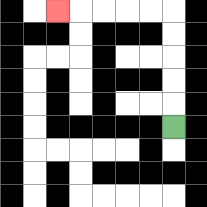{'start': '[7, 5]', 'end': '[2, 0]', 'path_directions': 'U,U,U,U,U,L,L,L,L,L', 'path_coordinates': '[[7, 5], [7, 4], [7, 3], [7, 2], [7, 1], [7, 0], [6, 0], [5, 0], [4, 0], [3, 0], [2, 0]]'}